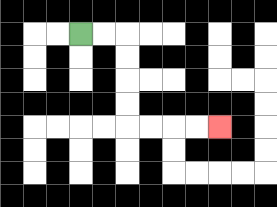{'start': '[3, 1]', 'end': '[9, 5]', 'path_directions': 'R,R,D,D,D,D,R,R,R,R', 'path_coordinates': '[[3, 1], [4, 1], [5, 1], [5, 2], [5, 3], [5, 4], [5, 5], [6, 5], [7, 5], [8, 5], [9, 5]]'}